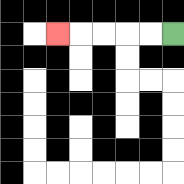{'start': '[7, 1]', 'end': '[2, 1]', 'path_directions': 'L,L,L,L,L', 'path_coordinates': '[[7, 1], [6, 1], [5, 1], [4, 1], [3, 1], [2, 1]]'}